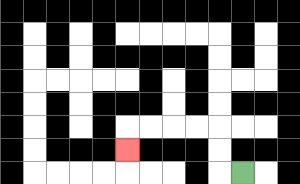{'start': '[10, 7]', 'end': '[5, 6]', 'path_directions': 'L,U,U,L,L,L,L,D', 'path_coordinates': '[[10, 7], [9, 7], [9, 6], [9, 5], [8, 5], [7, 5], [6, 5], [5, 5], [5, 6]]'}